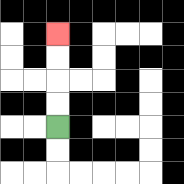{'start': '[2, 5]', 'end': '[2, 1]', 'path_directions': 'U,U,U,U', 'path_coordinates': '[[2, 5], [2, 4], [2, 3], [2, 2], [2, 1]]'}